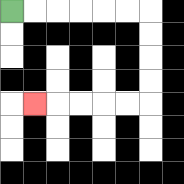{'start': '[0, 0]', 'end': '[1, 4]', 'path_directions': 'R,R,R,R,R,R,D,D,D,D,L,L,L,L,L', 'path_coordinates': '[[0, 0], [1, 0], [2, 0], [3, 0], [4, 0], [5, 0], [6, 0], [6, 1], [6, 2], [6, 3], [6, 4], [5, 4], [4, 4], [3, 4], [2, 4], [1, 4]]'}